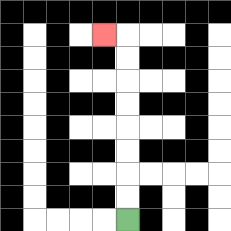{'start': '[5, 9]', 'end': '[4, 1]', 'path_directions': 'U,U,U,U,U,U,U,U,L', 'path_coordinates': '[[5, 9], [5, 8], [5, 7], [5, 6], [5, 5], [5, 4], [5, 3], [5, 2], [5, 1], [4, 1]]'}